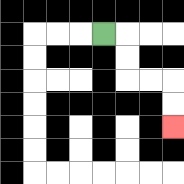{'start': '[4, 1]', 'end': '[7, 5]', 'path_directions': 'R,D,D,R,R,D,D', 'path_coordinates': '[[4, 1], [5, 1], [5, 2], [5, 3], [6, 3], [7, 3], [7, 4], [7, 5]]'}